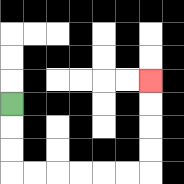{'start': '[0, 4]', 'end': '[6, 3]', 'path_directions': 'D,D,D,R,R,R,R,R,R,U,U,U,U', 'path_coordinates': '[[0, 4], [0, 5], [0, 6], [0, 7], [1, 7], [2, 7], [3, 7], [4, 7], [5, 7], [6, 7], [6, 6], [6, 5], [6, 4], [6, 3]]'}